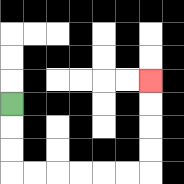{'start': '[0, 4]', 'end': '[6, 3]', 'path_directions': 'D,D,D,R,R,R,R,R,R,U,U,U,U', 'path_coordinates': '[[0, 4], [0, 5], [0, 6], [0, 7], [1, 7], [2, 7], [3, 7], [4, 7], [5, 7], [6, 7], [6, 6], [6, 5], [6, 4], [6, 3]]'}